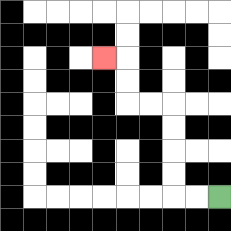{'start': '[9, 8]', 'end': '[4, 2]', 'path_directions': 'L,L,U,U,U,U,L,L,U,U,L', 'path_coordinates': '[[9, 8], [8, 8], [7, 8], [7, 7], [7, 6], [7, 5], [7, 4], [6, 4], [5, 4], [5, 3], [5, 2], [4, 2]]'}